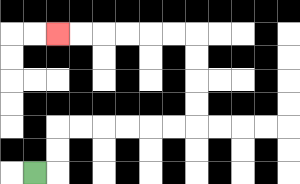{'start': '[1, 7]', 'end': '[2, 1]', 'path_directions': 'R,U,U,R,R,R,R,R,R,U,U,U,U,L,L,L,L,L,L', 'path_coordinates': '[[1, 7], [2, 7], [2, 6], [2, 5], [3, 5], [4, 5], [5, 5], [6, 5], [7, 5], [8, 5], [8, 4], [8, 3], [8, 2], [8, 1], [7, 1], [6, 1], [5, 1], [4, 1], [3, 1], [2, 1]]'}